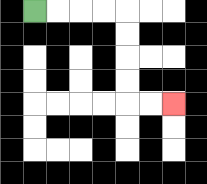{'start': '[1, 0]', 'end': '[7, 4]', 'path_directions': 'R,R,R,R,D,D,D,D,R,R', 'path_coordinates': '[[1, 0], [2, 0], [3, 0], [4, 0], [5, 0], [5, 1], [5, 2], [5, 3], [5, 4], [6, 4], [7, 4]]'}